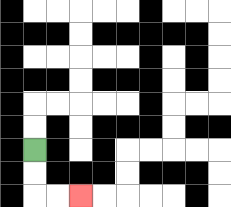{'start': '[1, 6]', 'end': '[3, 8]', 'path_directions': 'D,D,R,R', 'path_coordinates': '[[1, 6], [1, 7], [1, 8], [2, 8], [3, 8]]'}